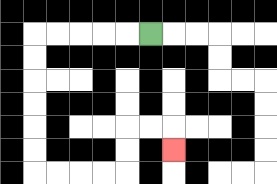{'start': '[6, 1]', 'end': '[7, 6]', 'path_directions': 'L,L,L,L,L,D,D,D,D,D,D,R,R,R,R,U,U,R,R,D', 'path_coordinates': '[[6, 1], [5, 1], [4, 1], [3, 1], [2, 1], [1, 1], [1, 2], [1, 3], [1, 4], [1, 5], [1, 6], [1, 7], [2, 7], [3, 7], [4, 7], [5, 7], [5, 6], [5, 5], [6, 5], [7, 5], [7, 6]]'}